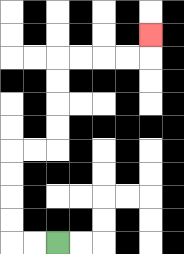{'start': '[2, 10]', 'end': '[6, 1]', 'path_directions': 'L,L,U,U,U,U,R,R,U,U,U,U,R,R,R,R,U', 'path_coordinates': '[[2, 10], [1, 10], [0, 10], [0, 9], [0, 8], [0, 7], [0, 6], [1, 6], [2, 6], [2, 5], [2, 4], [2, 3], [2, 2], [3, 2], [4, 2], [5, 2], [6, 2], [6, 1]]'}